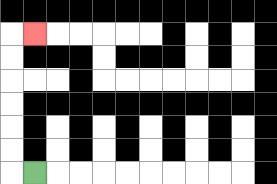{'start': '[1, 7]', 'end': '[1, 1]', 'path_directions': 'L,U,U,U,U,U,U,R', 'path_coordinates': '[[1, 7], [0, 7], [0, 6], [0, 5], [0, 4], [0, 3], [0, 2], [0, 1], [1, 1]]'}